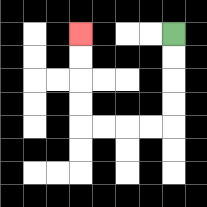{'start': '[7, 1]', 'end': '[3, 1]', 'path_directions': 'D,D,D,D,L,L,L,L,U,U,U,U', 'path_coordinates': '[[7, 1], [7, 2], [7, 3], [7, 4], [7, 5], [6, 5], [5, 5], [4, 5], [3, 5], [3, 4], [3, 3], [3, 2], [3, 1]]'}